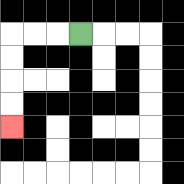{'start': '[3, 1]', 'end': '[0, 5]', 'path_directions': 'L,L,L,D,D,D,D', 'path_coordinates': '[[3, 1], [2, 1], [1, 1], [0, 1], [0, 2], [0, 3], [0, 4], [0, 5]]'}